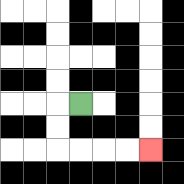{'start': '[3, 4]', 'end': '[6, 6]', 'path_directions': 'L,D,D,R,R,R,R', 'path_coordinates': '[[3, 4], [2, 4], [2, 5], [2, 6], [3, 6], [4, 6], [5, 6], [6, 6]]'}